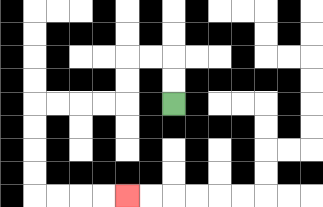{'start': '[7, 4]', 'end': '[5, 8]', 'path_directions': 'U,U,L,L,D,D,L,L,L,L,D,D,D,D,R,R,R,R', 'path_coordinates': '[[7, 4], [7, 3], [7, 2], [6, 2], [5, 2], [5, 3], [5, 4], [4, 4], [3, 4], [2, 4], [1, 4], [1, 5], [1, 6], [1, 7], [1, 8], [2, 8], [3, 8], [4, 8], [5, 8]]'}